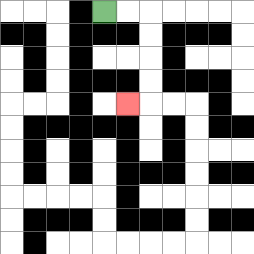{'start': '[4, 0]', 'end': '[5, 4]', 'path_directions': 'R,R,D,D,D,D,L', 'path_coordinates': '[[4, 0], [5, 0], [6, 0], [6, 1], [6, 2], [6, 3], [6, 4], [5, 4]]'}